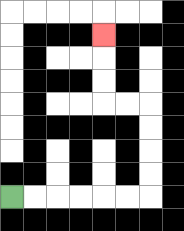{'start': '[0, 8]', 'end': '[4, 1]', 'path_directions': 'R,R,R,R,R,R,U,U,U,U,L,L,U,U,U', 'path_coordinates': '[[0, 8], [1, 8], [2, 8], [3, 8], [4, 8], [5, 8], [6, 8], [6, 7], [6, 6], [6, 5], [6, 4], [5, 4], [4, 4], [4, 3], [4, 2], [4, 1]]'}